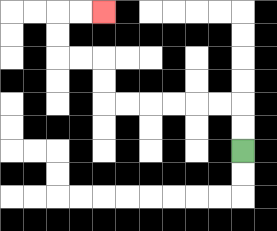{'start': '[10, 6]', 'end': '[4, 0]', 'path_directions': 'U,U,L,L,L,L,L,L,U,U,L,L,U,U,R,R', 'path_coordinates': '[[10, 6], [10, 5], [10, 4], [9, 4], [8, 4], [7, 4], [6, 4], [5, 4], [4, 4], [4, 3], [4, 2], [3, 2], [2, 2], [2, 1], [2, 0], [3, 0], [4, 0]]'}